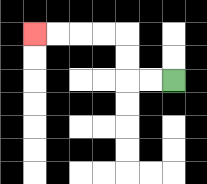{'start': '[7, 3]', 'end': '[1, 1]', 'path_directions': 'L,L,U,U,L,L,L,L', 'path_coordinates': '[[7, 3], [6, 3], [5, 3], [5, 2], [5, 1], [4, 1], [3, 1], [2, 1], [1, 1]]'}